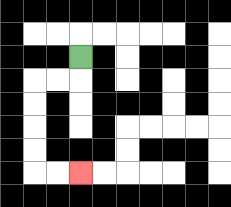{'start': '[3, 2]', 'end': '[3, 7]', 'path_directions': 'D,L,L,D,D,D,D,R,R', 'path_coordinates': '[[3, 2], [3, 3], [2, 3], [1, 3], [1, 4], [1, 5], [1, 6], [1, 7], [2, 7], [3, 7]]'}